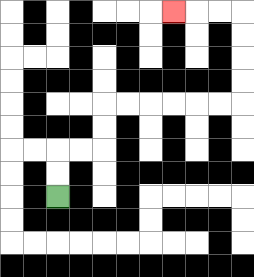{'start': '[2, 8]', 'end': '[7, 0]', 'path_directions': 'U,U,R,R,U,U,R,R,R,R,R,R,U,U,U,U,L,L,L', 'path_coordinates': '[[2, 8], [2, 7], [2, 6], [3, 6], [4, 6], [4, 5], [4, 4], [5, 4], [6, 4], [7, 4], [8, 4], [9, 4], [10, 4], [10, 3], [10, 2], [10, 1], [10, 0], [9, 0], [8, 0], [7, 0]]'}